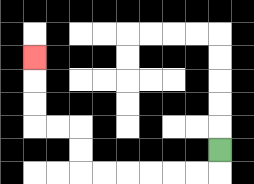{'start': '[9, 6]', 'end': '[1, 2]', 'path_directions': 'D,L,L,L,L,L,L,U,U,L,L,U,U,U', 'path_coordinates': '[[9, 6], [9, 7], [8, 7], [7, 7], [6, 7], [5, 7], [4, 7], [3, 7], [3, 6], [3, 5], [2, 5], [1, 5], [1, 4], [1, 3], [1, 2]]'}